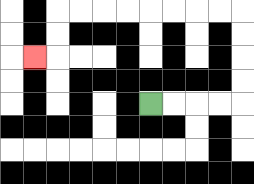{'start': '[6, 4]', 'end': '[1, 2]', 'path_directions': 'R,R,R,R,U,U,U,U,L,L,L,L,L,L,L,L,D,D,L', 'path_coordinates': '[[6, 4], [7, 4], [8, 4], [9, 4], [10, 4], [10, 3], [10, 2], [10, 1], [10, 0], [9, 0], [8, 0], [7, 0], [6, 0], [5, 0], [4, 0], [3, 0], [2, 0], [2, 1], [2, 2], [1, 2]]'}